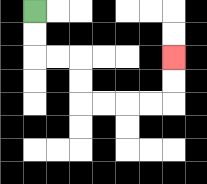{'start': '[1, 0]', 'end': '[7, 2]', 'path_directions': 'D,D,R,R,D,D,R,R,R,R,U,U', 'path_coordinates': '[[1, 0], [1, 1], [1, 2], [2, 2], [3, 2], [3, 3], [3, 4], [4, 4], [5, 4], [6, 4], [7, 4], [7, 3], [7, 2]]'}